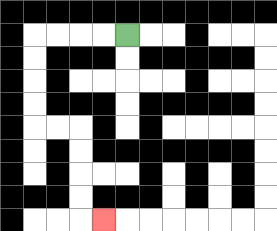{'start': '[5, 1]', 'end': '[4, 9]', 'path_directions': 'L,L,L,L,D,D,D,D,R,R,D,D,D,D,R', 'path_coordinates': '[[5, 1], [4, 1], [3, 1], [2, 1], [1, 1], [1, 2], [1, 3], [1, 4], [1, 5], [2, 5], [3, 5], [3, 6], [3, 7], [3, 8], [3, 9], [4, 9]]'}